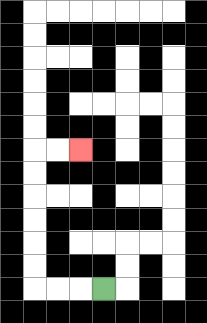{'start': '[4, 12]', 'end': '[3, 6]', 'path_directions': 'L,L,L,U,U,U,U,U,U,R,R', 'path_coordinates': '[[4, 12], [3, 12], [2, 12], [1, 12], [1, 11], [1, 10], [1, 9], [1, 8], [1, 7], [1, 6], [2, 6], [3, 6]]'}